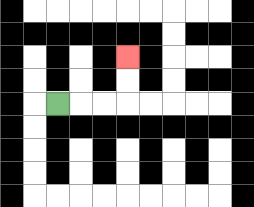{'start': '[2, 4]', 'end': '[5, 2]', 'path_directions': 'R,R,R,U,U', 'path_coordinates': '[[2, 4], [3, 4], [4, 4], [5, 4], [5, 3], [5, 2]]'}